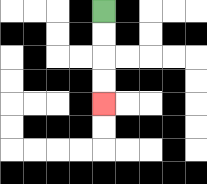{'start': '[4, 0]', 'end': '[4, 4]', 'path_directions': 'D,D,D,D', 'path_coordinates': '[[4, 0], [4, 1], [4, 2], [4, 3], [4, 4]]'}